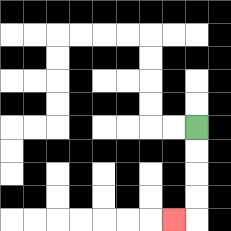{'start': '[8, 5]', 'end': '[7, 9]', 'path_directions': 'D,D,D,D,L', 'path_coordinates': '[[8, 5], [8, 6], [8, 7], [8, 8], [8, 9], [7, 9]]'}